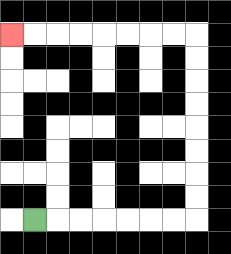{'start': '[1, 9]', 'end': '[0, 1]', 'path_directions': 'R,R,R,R,R,R,R,U,U,U,U,U,U,U,U,L,L,L,L,L,L,L,L', 'path_coordinates': '[[1, 9], [2, 9], [3, 9], [4, 9], [5, 9], [6, 9], [7, 9], [8, 9], [8, 8], [8, 7], [8, 6], [8, 5], [8, 4], [8, 3], [8, 2], [8, 1], [7, 1], [6, 1], [5, 1], [4, 1], [3, 1], [2, 1], [1, 1], [0, 1]]'}